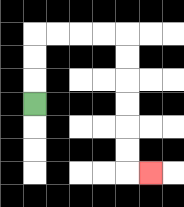{'start': '[1, 4]', 'end': '[6, 7]', 'path_directions': 'U,U,U,R,R,R,R,D,D,D,D,D,D,R', 'path_coordinates': '[[1, 4], [1, 3], [1, 2], [1, 1], [2, 1], [3, 1], [4, 1], [5, 1], [5, 2], [5, 3], [5, 4], [5, 5], [5, 6], [5, 7], [6, 7]]'}